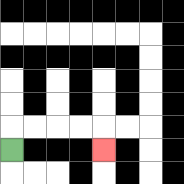{'start': '[0, 6]', 'end': '[4, 6]', 'path_directions': 'U,R,R,R,R,D', 'path_coordinates': '[[0, 6], [0, 5], [1, 5], [2, 5], [3, 5], [4, 5], [4, 6]]'}